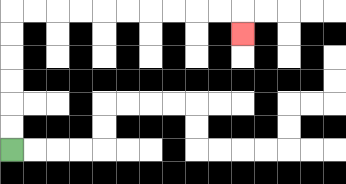{'start': '[0, 6]', 'end': '[10, 1]', 'path_directions': 'U,U,U,U,U,U,R,R,R,R,R,R,R,R,R,R,D', 'path_coordinates': '[[0, 6], [0, 5], [0, 4], [0, 3], [0, 2], [0, 1], [0, 0], [1, 0], [2, 0], [3, 0], [4, 0], [5, 0], [6, 0], [7, 0], [8, 0], [9, 0], [10, 0], [10, 1]]'}